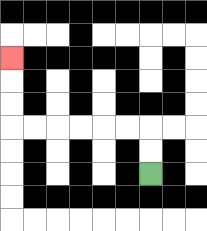{'start': '[6, 7]', 'end': '[0, 2]', 'path_directions': 'U,U,L,L,L,L,L,L,U,U,U', 'path_coordinates': '[[6, 7], [6, 6], [6, 5], [5, 5], [4, 5], [3, 5], [2, 5], [1, 5], [0, 5], [0, 4], [0, 3], [0, 2]]'}